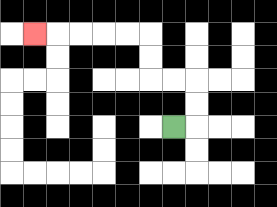{'start': '[7, 5]', 'end': '[1, 1]', 'path_directions': 'R,U,U,L,L,U,U,L,L,L,L,L', 'path_coordinates': '[[7, 5], [8, 5], [8, 4], [8, 3], [7, 3], [6, 3], [6, 2], [6, 1], [5, 1], [4, 1], [3, 1], [2, 1], [1, 1]]'}